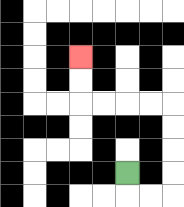{'start': '[5, 7]', 'end': '[3, 2]', 'path_directions': 'D,R,R,U,U,U,U,L,L,L,L,U,U', 'path_coordinates': '[[5, 7], [5, 8], [6, 8], [7, 8], [7, 7], [7, 6], [7, 5], [7, 4], [6, 4], [5, 4], [4, 4], [3, 4], [3, 3], [3, 2]]'}